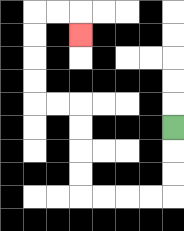{'start': '[7, 5]', 'end': '[3, 1]', 'path_directions': 'D,D,D,L,L,L,L,U,U,U,U,L,L,U,U,U,U,R,R,D', 'path_coordinates': '[[7, 5], [7, 6], [7, 7], [7, 8], [6, 8], [5, 8], [4, 8], [3, 8], [3, 7], [3, 6], [3, 5], [3, 4], [2, 4], [1, 4], [1, 3], [1, 2], [1, 1], [1, 0], [2, 0], [3, 0], [3, 1]]'}